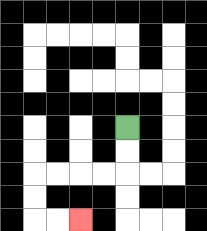{'start': '[5, 5]', 'end': '[3, 9]', 'path_directions': 'D,D,L,L,L,L,D,D,R,R', 'path_coordinates': '[[5, 5], [5, 6], [5, 7], [4, 7], [3, 7], [2, 7], [1, 7], [1, 8], [1, 9], [2, 9], [3, 9]]'}